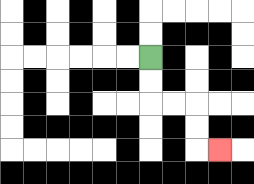{'start': '[6, 2]', 'end': '[9, 6]', 'path_directions': 'D,D,R,R,D,D,R', 'path_coordinates': '[[6, 2], [6, 3], [6, 4], [7, 4], [8, 4], [8, 5], [8, 6], [9, 6]]'}